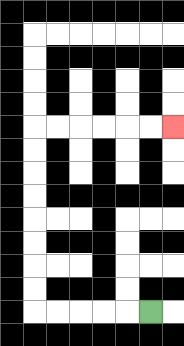{'start': '[6, 13]', 'end': '[7, 5]', 'path_directions': 'L,L,L,L,L,U,U,U,U,U,U,U,U,R,R,R,R,R,R', 'path_coordinates': '[[6, 13], [5, 13], [4, 13], [3, 13], [2, 13], [1, 13], [1, 12], [1, 11], [1, 10], [1, 9], [1, 8], [1, 7], [1, 6], [1, 5], [2, 5], [3, 5], [4, 5], [5, 5], [6, 5], [7, 5]]'}